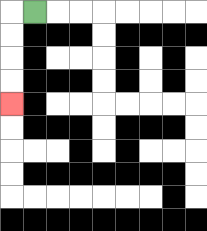{'start': '[1, 0]', 'end': '[0, 4]', 'path_directions': 'L,D,D,D,D', 'path_coordinates': '[[1, 0], [0, 0], [0, 1], [0, 2], [0, 3], [0, 4]]'}